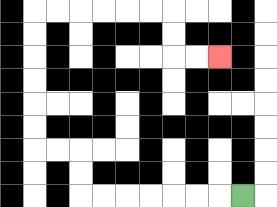{'start': '[10, 8]', 'end': '[9, 2]', 'path_directions': 'L,L,L,L,L,L,L,U,U,L,L,U,U,U,U,U,U,R,R,R,R,R,R,D,D,R,R', 'path_coordinates': '[[10, 8], [9, 8], [8, 8], [7, 8], [6, 8], [5, 8], [4, 8], [3, 8], [3, 7], [3, 6], [2, 6], [1, 6], [1, 5], [1, 4], [1, 3], [1, 2], [1, 1], [1, 0], [2, 0], [3, 0], [4, 0], [5, 0], [6, 0], [7, 0], [7, 1], [7, 2], [8, 2], [9, 2]]'}